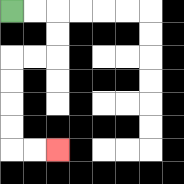{'start': '[0, 0]', 'end': '[2, 6]', 'path_directions': 'R,R,D,D,L,L,D,D,D,D,R,R', 'path_coordinates': '[[0, 0], [1, 0], [2, 0], [2, 1], [2, 2], [1, 2], [0, 2], [0, 3], [0, 4], [0, 5], [0, 6], [1, 6], [2, 6]]'}